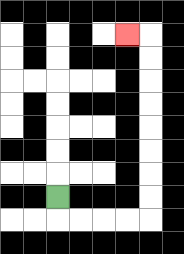{'start': '[2, 8]', 'end': '[5, 1]', 'path_directions': 'D,R,R,R,R,U,U,U,U,U,U,U,U,L', 'path_coordinates': '[[2, 8], [2, 9], [3, 9], [4, 9], [5, 9], [6, 9], [6, 8], [6, 7], [6, 6], [6, 5], [6, 4], [6, 3], [6, 2], [6, 1], [5, 1]]'}